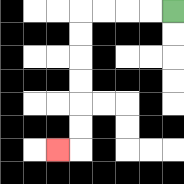{'start': '[7, 0]', 'end': '[2, 6]', 'path_directions': 'L,L,L,L,D,D,D,D,D,D,L', 'path_coordinates': '[[7, 0], [6, 0], [5, 0], [4, 0], [3, 0], [3, 1], [3, 2], [3, 3], [3, 4], [3, 5], [3, 6], [2, 6]]'}